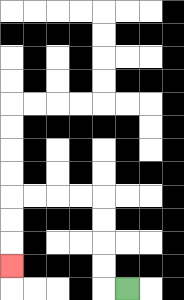{'start': '[5, 12]', 'end': '[0, 11]', 'path_directions': 'L,U,U,U,U,L,L,L,L,D,D,D', 'path_coordinates': '[[5, 12], [4, 12], [4, 11], [4, 10], [4, 9], [4, 8], [3, 8], [2, 8], [1, 8], [0, 8], [0, 9], [0, 10], [0, 11]]'}